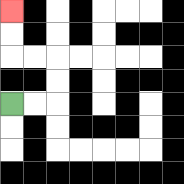{'start': '[0, 4]', 'end': '[0, 0]', 'path_directions': 'R,R,U,U,L,L,U,U', 'path_coordinates': '[[0, 4], [1, 4], [2, 4], [2, 3], [2, 2], [1, 2], [0, 2], [0, 1], [0, 0]]'}